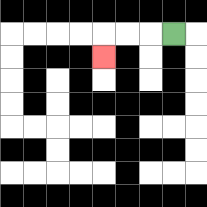{'start': '[7, 1]', 'end': '[4, 2]', 'path_directions': 'L,L,L,D', 'path_coordinates': '[[7, 1], [6, 1], [5, 1], [4, 1], [4, 2]]'}